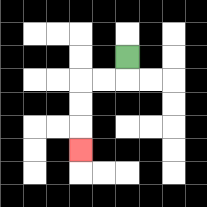{'start': '[5, 2]', 'end': '[3, 6]', 'path_directions': 'D,L,L,D,D,D', 'path_coordinates': '[[5, 2], [5, 3], [4, 3], [3, 3], [3, 4], [3, 5], [3, 6]]'}